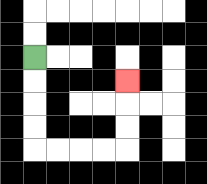{'start': '[1, 2]', 'end': '[5, 3]', 'path_directions': 'D,D,D,D,R,R,R,R,U,U,U', 'path_coordinates': '[[1, 2], [1, 3], [1, 4], [1, 5], [1, 6], [2, 6], [3, 6], [4, 6], [5, 6], [5, 5], [5, 4], [5, 3]]'}